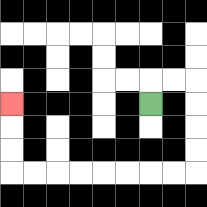{'start': '[6, 4]', 'end': '[0, 4]', 'path_directions': 'U,R,R,D,D,D,D,L,L,L,L,L,L,L,L,U,U,U', 'path_coordinates': '[[6, 4], [6, 3], [7, 3], [8, 3], [8, 4], [8, 5], [8, 6], [8, 7], [7, 7], [6, 7], [5, 7], [4, 7], [3, 7], [2, 7], [1, 7], [0, 7], [0, 6], [0, 5], [0, 4]]'}